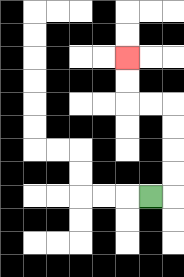{'start': '[6, 8]', 'end': '[5, 2]', 'path_directions': 'R,U,U,U,U,L,L,U,U', 'path_coordinates': '[[6, 8], [7, 8], [7, 7], [7, 6], [7, 5], [7, 4], [6, 4], [5, 4], [5, 3], [5, 2]]'}